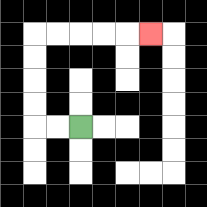{'start': '[3, 5]', 'end': '[6, 1]', 'path_directions': 'L,L,U,U,U,U,R,R,R,R,R', 'path_coordinates': '[[3, 5], [2, 5], [1, 5], [1, 4], [1, 3], [1, 2], [1, 1], [2, 1], [3, 1], [4, 1], [5, 1], [6, 1]]'}